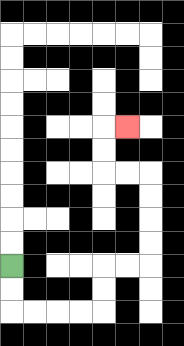{'start': '[0, 11]', 'end': '[5, 5]', 'path_directions': 'D,D,R,R,R,R,U,U,R,R,U,U,U,U,L,L,U,U,R', 'path_coordinates': '[[0, 11], [0, 12], [0, 13], [1, 13], [2, 13], [3, 13], [4, 13], [4, 12], [4, 11], [5, 11], [6, 11], [6, 10], [6, 9], [6, 8], [6, 7], [5, 7], [4, 7], [4, 6], [4, 5], [5, 5]]'}